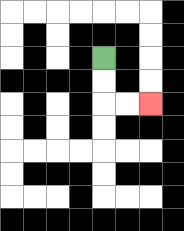{'start': '[4, 2]', 'end': '[6, 4]', 'path_directions': 'D,D,R,R', 'path_coordinates': '[[4, 2], [4, 3], [4, 4], [5, 4], [6, 4]]'}